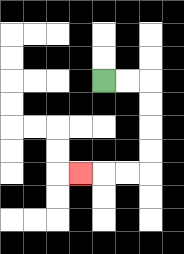{'start': '[4, 3]', 'end': '[3, 7]', 'path_directions': 'R,R,D,D,D,D,L,L,L', 'path_coordinates': '[[4, 3], [5, 3], [6, 3], [6, 4], [6, 5], [6, 6], [6, 7], [5, 7], [4, 7], [3, 7]]'}